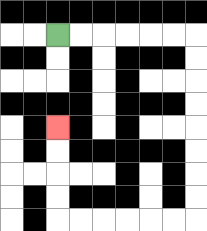{'start': '[2, 1]', 'end': '[2, 5]', 'path_directions': 'R,R,R,R,R,R,D,D,D,D,D,D,D,D,L,L,L,L,L,L,U,U,U,U', 'path_coordinates': '[[2, 1], [3, 1], [4, 1], [5, 1], [6, 1], [7, 1], [8, 1], [8, 2], [8, 3], [8, 4], [8, 5], [8, 6], [8, 7], [8, 8], [8, 9], [7, 9], [6, 9], [5, 9], [4, 9], [3, 9], [2, 9], [2, 8], [2, 7], [2, 6], [2, 5]]'}